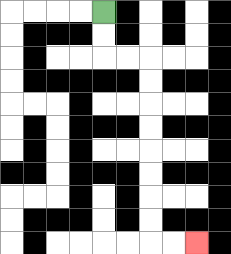{'start': '[4, 0]', 'end': '[8, 10]', 'path_directions': 'D,D,R,R,D,D,D,D,D,D,D,D,R,R', 'path_coordinates': '[[4, 0], [4, 1], [4, 2], [5, 2], [6, 2], [6, 3], [6, 4], [6, 5], [6, 6], [6, 7], [6, 8], [6, 9], [6, 10], [7, 10], [8, 10]]'}